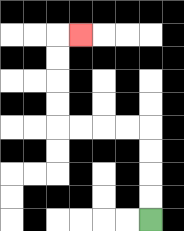{'start': '[6, 9]', 'end': '[3, 1]', 'path_directions': 'U,U,U,U,L,L,L,L,U,U,U,U,R', 'path_coordinates': '[[6, 9], [6, 8], [6, 7], [6, 6], [6, 5], [5, 5], [4, 5], [3, 5], [2, 5], [2, 4], [2, 3], [2, 2], [2, 1], [3, 1]]'}